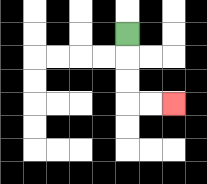{'start': '[5, 1]', 'end': '[7, 4]', 'path_directions': 'D,D,D,R,R', 'path_coordinates': '[[5, 1], [5, 2], [5, 3], [5, 4], [6, 4], [7, 4]]'}